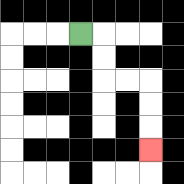{'start': '[3, 1]', 'end': '[6, 6]', 'path_directions': 'R,D,D,R,R,D,D,D', 'path_coordinates': '[[3, 1], [4, 1], [4, 2], [4, 3], [5, 3], [6, 3], [6, 4], [6, 5], [6, 6]]'}